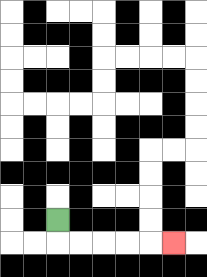{'start': '[2, 9]', 'end': '[7, 10]', 'path_directions': 'D,R,R,R,R,R', 'path_coordinates': '[[2, 9], [2, 10], [3, 10], [4, 10], [5, 10], [6, 10], [7, 10]]'}